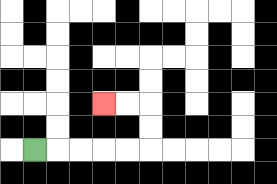{'start': '[1, 6]', 'end': '[4, 4]', 'path_directions': 'R,R,R,R,R,U,U,L,L', 'path_coordinates': '[[1, 6], [2, 6], [3, 6], [4, 6], [5, 6], [6, 6], [6, 5], [6, 4], [5, 4], [4, 4]]'}